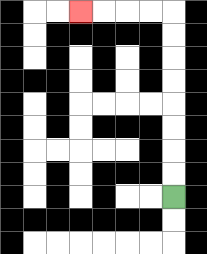{'start': '[7, 8]', 'end': '[3, 0]', 'path_directions': 'U,U,U,U,U,U,U,U,L,L,L,L', 'path_coordinates': '[[7, 8], [7, 7], [7, 6], [7, 5], [7, 4], [7, 3], [7, 2], [7, 1], [7, 0], [6, 0], [5, 0], [4, 0], [3, 0]]'}